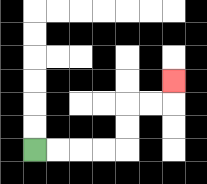{'start': '[1, 6]', 'end': '[7, 3]', 'path_directions': 'R,R,R,R,U,U,R,R,U', 'path_coordinates': '[[1, 6], [2, 6], [3, 6], [4, 6], [5, 6], [5, 5], [5, 4], [6, 4], [7, 4], [7, 3]]'}